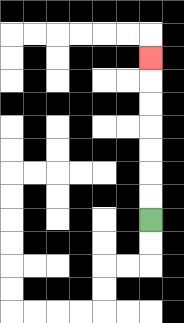{'start': '[6, 9]', 'end': '[6, 2]', 'path_directions': 'U,U,U,U,U,U,U', 'path_coordinates': '[[6, 9], [6, 8], [6, 7], [6, 6], [6, 5], [6, 4], [6, 3], [6, 2]]'}